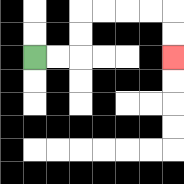{'start': '[1, 2]', 'end': '[7, 2]', 'path_directions': 'R,R,U,U,R,R,R,R,D,D', 'path_coordinates': '[[1, 2], [2, 2], [3, 2], [3, 1], [3, 0], [4, 0], [5, 0], [6, 0], [7, 0], [7, 1], [7, 2]]'}